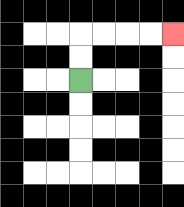{'start': '[3, 3]', 'end': '[7, 1]', 'path_directions': 'U,U,R,R,R,R', 'path_coordinates': '[[3, 3], [3, 2], [3, 1], [4, 1], [5, 1], [6, 1], [7, 1]]'}